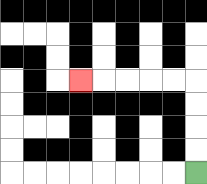{'start': '[8, 7]', 'end': '[3, 3]', 'path_directions': 'U,U,U,U,L,L,L,L,L', 'path_coordinates': '[[8, 7], [8, 6], [8, 5], [8, 4], [8, 3], [7, 3], [6, 3], [5, 3], [4, 3], [3, 3]]'}